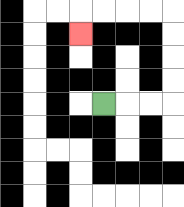{'start': '[4, 4]', 'end': '[3, 1]', 'path_directions': 'R,R,R,U,U,U,U,L,L,L,L,D', 'path_coordinates': '[[4, 4], [5, 4], [6, 4], [7, 4], [7, 3], [7, 2], [7, 1], [7, 0], [6, 0], [5, 0], [4, 0], [3, 0], [3, 1]]'}